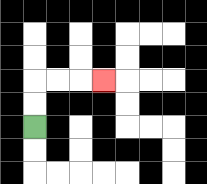{'start': '[1, 5]', 'end': '[4, 3]', 'path_directions': 'U,U,R,R,R', 'path_coordinates': '[[1, 5], [1, 4], [1, 3], [2, 3], [3, 3], [4, 3]]'}